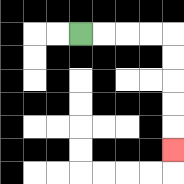{'start': '[3, 1]', 'end': '[7, 6]', 'path_directions': 'R,R,R,R,D,D,D,D,D', 'path_coordinates': '[[3, 1], [4, 1], [5, 1], [6, 1], [7, 1], [7, 2], [7, 3], [7, 4], [7, 5], [7, 6]]'}